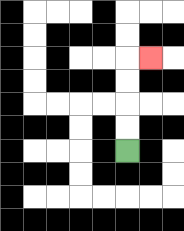{'start': '[5, 6]', 'end': '[6, 2]', 'path_directions': 'U,U,U,U,R', 'path_coordinates': '[[5, 6], [5, 5], [5, 4], [5, 3], [5, 2], [6, 2]]'}